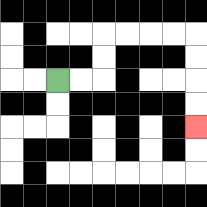{'start': '[2, 3]', 'end': '[8, 5]', 'path_directions': 'R,R,U,U,R,R,R,R,D,D,D,D', 'path_coordinates': '[[2, 3], [3, 3], [4, 3], [4, 2], [4, 1], [5, 1], [6, 1], [7, 1], [8, 1], [8, 2], [8, 3], [8, 4], [8, 5]]'}